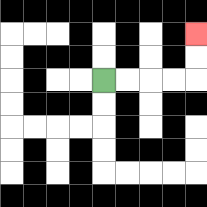{'start': '[4, 3]', 'end': '[8, 1]', 'path_directions': 'R,R,R,R,U,U', 'path_coordinates': '[[4, 3], [5, 3], [6, 3], [7, 3], [8, 3], [8, 2], [8, 1]]'}